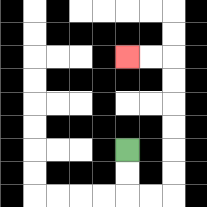{'start': '[5, 6]', 'end': '[5, 2]', 'path_directions': 'D,D,R,R,U,U,U,U,U,U,L,L', 'path_coordinates': '[[5, 6], [5, 7], [5, 8], [6, 8], [7, 8], [7, 7], [7, 6], [7, 5], [7, 4], [7, 3], [7, 2], [6, 2], [5, 2]]'}